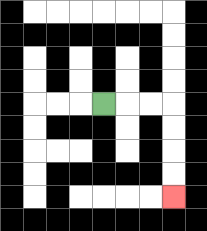{'start': '[4, 4]', 'end': '[7, 8]', 'path_directions': 'R,R,R,D,D,D,D', 'path_coordinates': '[[4, 4], [5, 4], [6, 4], [7, 4], [7, 5], [7, 6], [7, 7], [7, 8]]'}